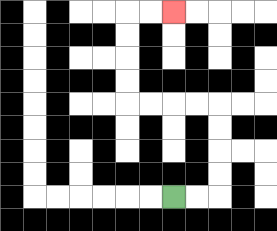{'start': '[7, 8]', 'end': '[7, 0]', 'path_directions': 'R,R,U,U,U,U,L,L,L,L,U,U,U,U,R,R', 'path_coordinates': '[[7, 8], [8, 8], [9, 8], [9, 7], [9, 6], [9, 5], [9, 4], [8, 4], [7, 4], [6, 4], [5, 4], [5, 3], [5, 2], [5, 1], [5, 0], [6, 0], [7, 0]]'}